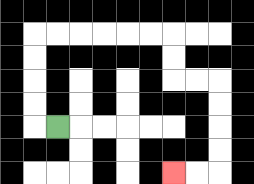{'start': '[2, 5]', 'end': '[7, 7]', 'path_directions': 'L,U,U,U,U,R,R,R,R,R,R,D,D,R,R,D,D,D,D,L,L', 'path_coordinates': '[[2, 5], [1, 5], [1, 4], [1, 3], [1, 2], [1, 1], [2, 1], [3, 1], [4, 1], [5, 1], [6, 1], [7, 1], [7, 2], [7, 3], [8, 3], [9, 3], [9, 4], [9, 5], [9, 6], [9, 7], [8, 7], [7, 7]]'}